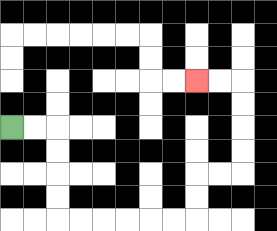{'start': '[0, 5]', 'end': '[8, 3]', 'path_directions': 'R,R,D,D,D,D,R,R,R,R,R,R,U,U,R,R,U,U,U,U,L,L', 'path_coordinates': '[[0, 5], [1, 5], [2, 5], [2, 6], [2, 7], [2, 8], [2, 9], [3, 9], [4, 9], [5, 9], [6, 9], [7, 9], [8, 9], [8, 8], [8, 7], [9, 7], [10, 7], [10, 6], [10, 5], [10, 4], [10, 3], [9, 3], [8, 3]]'}